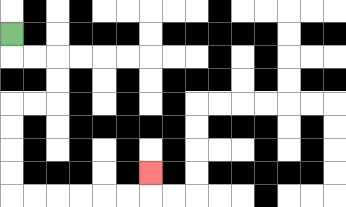{'start': '[0, 1]', 'end': '[6, 7]', 'path_directions': 'D,R,R,D,D,L,L,D,D,D,D,R,R,R,R,R,R,U', 'path_coordinates': '[[0, 1], [0, 2], [1, 2], [2, 2], [2, 3], [2, 4], [1, 4], [0, 4], [0, 5], [0, 6], [0, 7], [0, 8], [1, 8], [2, 8], [3, 8], [4, 8], [5, 8], [6, 8], [6, 7]]'}